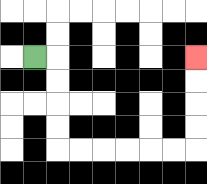{'start': '[1, 2]', 'end': '[8, 2]', 'path_directions': 'R,D,D,D,D,R,R,R,R,R,R,U,U,U,U', 'path_coordinates': '[[1, 2], [2, 2], [2, 3], [2, 4], [2, 5], [2, 6], [3, 6], [4, 6], [5, 6], [6, 6], [7, 6], [8, 6], [8, 5], [8, 4], [8, 3], [8, 2]]'}